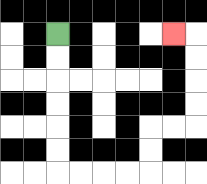{'start': '[2, 1]', 'end': '[7, 1]', 'path_directions': 'D,D,D,D,D,D,R,R,R,R,U,U,R,R,U,U,U,U,L', 'path_coordinates': '[[2, 1], [2, 2], [2, 3], [2, 4], [2, 5], [2, 6], [2, 7], [3, 7], [4, 7], [5, 7], [6, 7], [6, 6], [6, 5], [7, 5], [8, 5], [8, 4], [8, 3], [8, 2], [8, 1], [7, 1]]'}